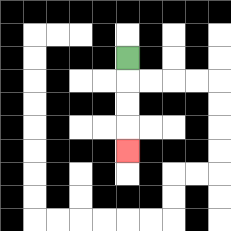{'start': '[5, 2]', 'end': '[5, 6]', 'path_directions': 'D,D,D,D', 'path_coordinates': '[[5, 2], [5, 3], [5, 4], [5, 5], [5, 6]]'}